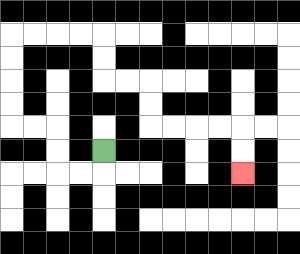{'start': '[4, 6]', 'end': '[10, 7]', 'path_directions': 'D,L,L,U,U,L,L,U,U,U,U,R,R,R,R,D,D,R,R,D,D,R,R,R,R,D,D', 'path_coordinates': '[[4, 6], [4, 7], [3, 7], [2, 7], [2, 6], [2, 5], [1, 5], [0, 5], [0, 4], [0, 3], [0, 2], [0, 1], [1, 1], [2, 1], [3, 1], [4, 1], [4, 2], [4, 3], [5, 3], [6, 3], [6, 4], [6, 5], [7, 5], [8, 5], [9, 5], [10, 5], [10, 6], [10, 7]]'}